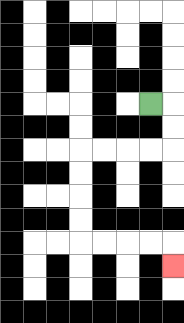{'start': '[6, 4]', 'end': '[7, 11]', 'path_directions': 'R,D,D,L,L,L,L,D,D,D,D,R,R,R,R,D', 'path_coordinates': '[[6, 4], [7, 4], [7, 5], [7, 6], [6, 6], [5, 6], [4, 6], [3, 6], [3, 7], [3, 8], [3, 9], [3, 10], [4, 10], [5, 10], [6, 10], [7, 10], [7, 11]]'}